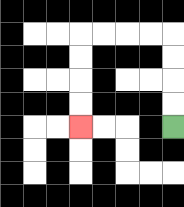{'start': '[7, 5]', 'end': '[3, 5]', 'path_directions': 'U,U,U,U,L,L,L,L,D,D,D,D', 'path_coordinates': '[[7, 5], [7, 4], [7, 3], [7, 2], [7, 1], [6, 1], [5, 1], [4, 1], [3, 1], [3, 2], [3, 3], [3, 4], [3, 5]]'}